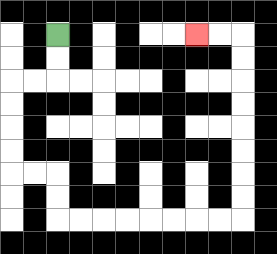{'start': '[2, 1]', 'end': '[8, 1]', 'path_directions': 'D,D,L,L,D,D,D,D,R,R,D,D,R,R,R,R,R,R,R,R,U,U,U,U,U,U,U,U,L,L', 'path_coordinates': '[[2, 1], [2, 2], [2, 3], [1, 3], [0, 3], [0, 4], [0, 5], [0, 6], [0, 7], [1, 7], [2, 7], [2, 8], [2, 9], [3, 9], [4, 9], [5, 9], [6, 9], [7, 9], [8, 9], [9, 9], [10, 9], [10, 8], [10, 7], [10, 6], [10, 5], [10, 4], [10, 3], [10, 2], [10, 1], [9, 1], [8, 1]]'}